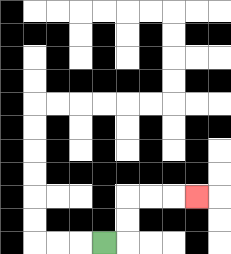{'start': '[4, 10]', 'end': '[8, 8]', 'path_directions': 'R,U,U,R,R,R', 'path_coordinates': '[[4, 10], [5, 10], [5, 9], [5, 8], [6, 8], [7, 8], [8, 8]]'}